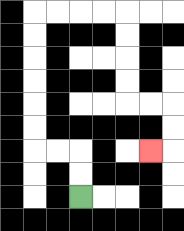{'start': '[3, 8]', 'end': '[6, 6]', 'path_directions': 'U,U,L,L,U,U,U,U,U,U,R,R,R,R,D,D,D,D,R,R,D,D,L', 'path_coordinates': '[[3, 8], [3, 7], [3, 6], [2, 6], [1, 6], [1, 5], [1, 4], [1, 3], [1, 2], [1, 1], [1, 0], [2, 0], [3, 0], [4, 0], [5, 0], [5, 1], [5, 2], [5, 3], [5, 4], [6, 4], [7, 4], [7, 5], [7, 6], [6, 6]]'}